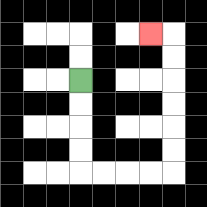{'start': '[3, 3]', 'end': '[6, 1]', 'path_directions': 'D,D,D,D,R,R,R,R,U,U,U,U,U,U,L', 'path_coordinates': '[[3, 3], [3, 4], [3, 5], [3, 6], [3, 7], [4, 7], [5, 7], [6, 7], [7, 7], [7, 6], [7, 5], [7, 4], [7, 3], [7, 2], [7, 1], [6, 1]]'}